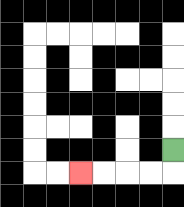{'start': '[7, 6]', 'end': '[3, 7]', 'path_directions': 'D,L,L,L,L', 'path_coordinates': '[[7, 6], [7, 7], [6, 7], [5, 7], [4, 7], [3, 7]]'}